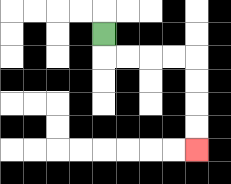{'start': '[4, 1]', 'end': '[8, 6]', 'path_directions': 'D,R,R,R,R,D,D,D,D', 'path_coordinates': '[[4, 1], [4, 2], [5, 2], [6, 2], [7, 2], [8, 2], [8, 3], [8, 4], [8, 5], [8, 6]]'}